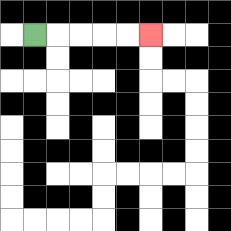{'start': '[1, 1]', 'end': '[6, 1]', 'path_directions': 'R,R,R,R,R', 'path_coordinates': '[[1, 1], [2, 1], [3, 1], [4, 1], [5, 1], [6, 1]]'}